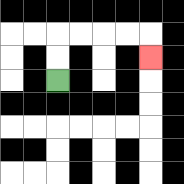{'start': '[2, 3]', 'end': '[6, 2]', 'path_directions': 'U,U,R,R,R,R,D', 'path_coordinates': '[[2, 3], [2, 2], [2, 1], [3, 1], [4, 1], [5, 1], [6, 1], [6, 2]]'}